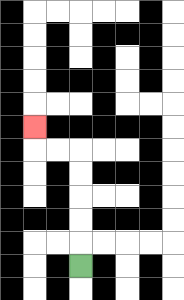{'start': '[3, 11]', 'end': '[1, 5]', 'path_directions': 'U,U,U,U,U,L,L,U', 'path_coordinates': '[[3, 11], [3, 10], [3, 9], [3, 8], [3, 7], [3, 6], [2, 6], [1, 6], [1, 5]]'}